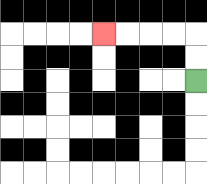{'start': '[8, 3]', 'end': '[4, 1]', 'path_directions': 'U,U,L,L,L,L', 'path_coordinates': '[[8, 3], [8, 2], [8, 1], [7, 1], [6, 1], [5, 1], [4, 1]]'}